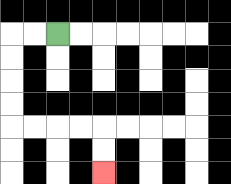{'start': '[2, 1]', 'end': '[4, 7]', 'path_directions': 'L,L,D,D,D,D,R,R,R,R,D,D', 'path_coordinates': '[[2, 1], [1, 1], [0, 1], [0, 2], [0, 3], [0, 4], [0, 5], [1, 5], [2, 5], [3, 5], [4, 5], [4, 6], [4, 7]]'}